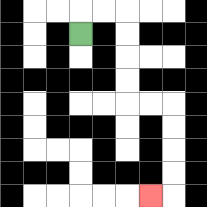{'start': '[3, 1]', 'end': '[6, 8]', 'path_directions': 'U,R,R,D,D,D,D,R,R,D,D,D,D,L', 'path_coordinates': '[[3, 1], [3, 0], [4, 0], [5, 0], [5, 1], [5, 2], [5, 3], [5, 4], [6, 4], [7, 4], [7, 5], [7, 6], [7, 7], [7, 8], [6, 8]]'}